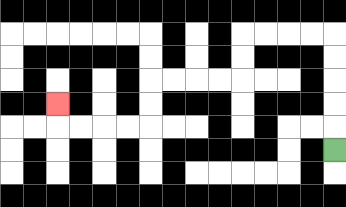{'start': '[14, 6]', 'end': '[2, 4]', 'path_directions': 'U,U,U,U,U,L,L,L,L,D,D,L,L,L,L,D,D,L,L,L,L,U', 'path_coordinates': '[[14, 6], [14, 5], [14, 4], [14, 3], [14, 2], [14, 1], [13, 1], [12, 1], [11, 1], [10, 1], [10, 2], [10, 3], [9, 3], [8, 3], [7, 3], [6, 3], [6, 4], [6, 5], [5, 5], [4, 5], [3, 5], [2, 5], [2, 4]]'}